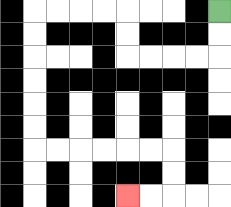{'start': '[9, 0]', 'end': '[5, 8]', 'path_directions': 'D,D,L,L,L,L,U,U,L,L,L,L,D,D,D,D,D,D,R,R,R,R,R,R,D,D,L,L', 'path_coordinates': '[[9, 0], [9, 1], [9, 2], [8, 2], [7, 2], [6, 2], [5, 2], [5, 1], [5, 0], [4, 0], [3, 0], [2, 0], [1, 0], [1, 1], [1, 2], [1, 3], [1, 4], [1, 5], [1, 6], [2, 6], [3, 6], [4, 6], [5, 6], [6, 6], [7, 6], [7, 7], [7, 8], [6, 8], [5, 8]]'}